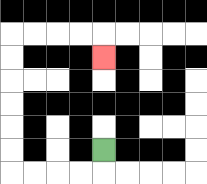{'start': '[4, 6]', 'end': '[4, 2]', 'path_directions': 'D,L,L,L,L,U,U,U,U,U,U,R,R,R,R,D', 'path_coordinates': '[[4, 6], [4, 7], [3, 7], [2, 7], [1, 7], [0, 7], [0, 6], [0, 5], [0, 4], [0, 3], [0, 2], [0, 1], [1, 1], [2, 1], [3, 1], [4, 1], [4, 2]]'}